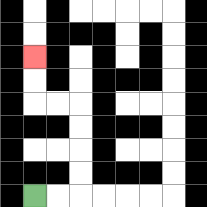{'start': '[1, 8]', 'end': '[1, 2]', 'path_directions': 'R,R,U,U,U,U,L,L,U,U', 'path_coordinates': '[[1, 8], [2, 8], [3, 8], [3, 7], [3, 6], [3, 5], [3, 4], [2, 4], [1, 4], [1, 3], [1, 2]]'}